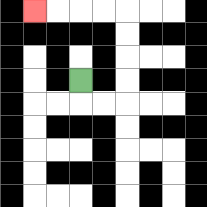{'start': '[3, 3]', 'end': '[1, 0]', 'path_directions': 'D,R,R,U,U,U,U,L,L,L,L', 'path_coordinates': '[[3, 3], [3, 4], [4, 4], [5, 4], [5, 3], [5, 2], [5, 1], [5, 0], [4, 0], [3, 0], [2, 0], [1, 0]]'}